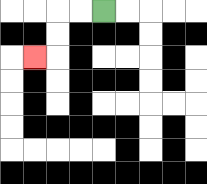{'start': '[4, 0]', 'end': '[1, 2]', 'path_directions': 'L,L,D,D,L', 'path_coordinates': '[[4, 0], [3, 0], [2, 0], [2, 1], [2, 2], [1, 2]]'}